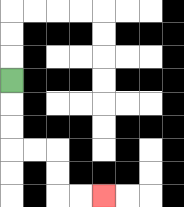{'start': '[0, 3]', 'end': '[4, 8]', 'path_directions': 'D,D,D,R,R,D,D,R,R', 'path_coordinates': '[[0, 3], [0, 4], [0, 5], [0, 6], [1, 6], [2, 6], [2, 7], [2, 8], [3, 8], [4, 8]]'}